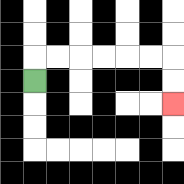{'start': '[1, 3]', 'end': '[7, 4]', 'path_directions': 'U,R,R,R,R,R,R,D,D', 'path_coordinates': '[[1, 3], [1, 2], [2, 2], [3, 2], [4, 2], [5, 2], [6, 2], [7, 2], [7, 3], [7, 4]]'}